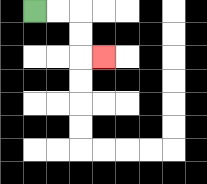{'start': '[1, 0]', 'end': '[4, 2]', 'path_directions': 'R,R,D,D,R', 'path_coordinates': '[[1, 0], [2, 0], [3, 0], [3, 1], [3, 2], [4, 2]]'}